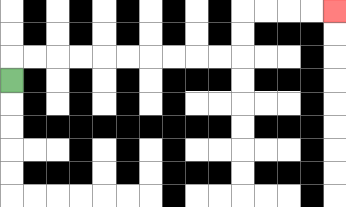{'start': '[0, 3]', 'end': '[14, 0]', 'path_directions': 'U,R,R,R,R,R,R,R,R,R,R,U,U,R,R,R,R', 'path_coordinates': '[[0, 3], [0, 2], [1, 2], [2, 2], [3, 2], [4, 2], [5, 2], [6, 2], [7, 2], [8, 2], [9, 2], [10, 2], [10, 1], [10, 0], [11, 0], [12, 0], [13, 0], [14, 0]]'}